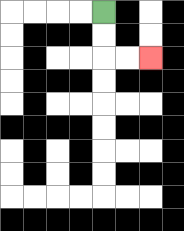{'start': '[4, 0]', 'end': '[6, 2]', 'path_directions': 'D,D,R,R', 'path_coordinates': '[[4, 0], [4, 1], [4, 2], [5, 2], [6, 2]]'}